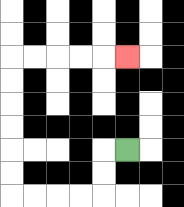{'start': '[5, 6]', 'end': '[5, 2]', 'path_directions': 'L,D,D,L,L,L,L,U,U,U,U,U,U,R,R,R,R,R', 'path_coordinates': '[[5, 6], [4, 6], [4, 7], [4, 8], [3, 8], [2, 8], [1, 8], [0, 8], [0, 7], [0, 6], [0, 5], [0, 4], [0, 3], [0, 2], [1, 2], [2, 2], [3, 2], [4, 2], [5, 2]]'}